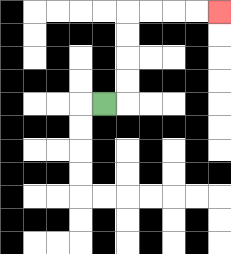{'start': '[4, 4]', 'end': '[9, 0]', 'path_directions': 'R,U,U,U,U,R,R,R,R', 'path_coordinates': '[[4, 4], [5, 4], [5, 3], [5, 2], [5, 1], [5, 0], [6, 0], [7, 0], [8, 0], [9, 0]]'}